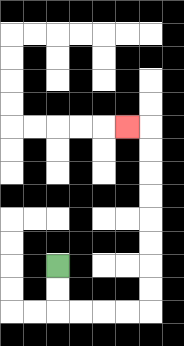{'start': '[2, 11]', 'end': '[5, 5]', 'path_directions': 'D,D,R,R,R,R,U,U,U,U,U,U,U,U,L', 'path_coordinates': '[[2, 11], [2, 12], [2, 13], [3, 13], [4, 13], [5, 13], [6, 13], [6, 12], [6, 11], [6, 10], [6, 9], [6, 8], [6, 7], [6, 6], [6, 5], [5, 5]]'}